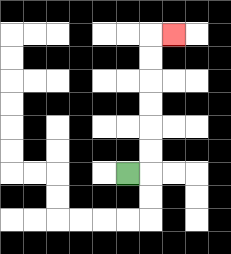{'start': '[5, 7]', 'end': '[7, 1]', 'path_directions': 'R,U,U,U,U,U,U,R', 'path_coordinates': '[[5, 7], [6, 7], [6, 6], [6, 5], [6, 4], [6, 3], [6, 2], [6, 1], [7, 1]]'}